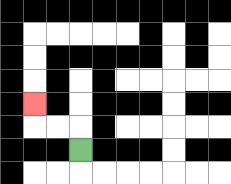{'start': '[3, 6]', 'end': '[1, 4]', 'path_directions': 'U,L,L,U', 'path_coordinates': '[[3, 6], [3, 5], [2, 5], [1, 5], [1, 4]]'}